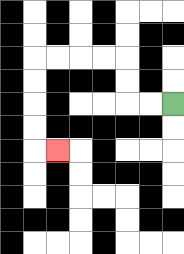{'start': '[7, 4]', 'end': '[2, 6]', 'path_directions': 'L,L,U,U,L,L,L,L,D,D,D,D,R', 'path_coordinates': '[[7, 4], [6, 4], [5, 4], [5, 3], [5, 2], [4, 2], [3, 2], [2, 2], [1, 2], [1, 3], [1, 4], [1, 5], [1, 6], [2, 6]]'}